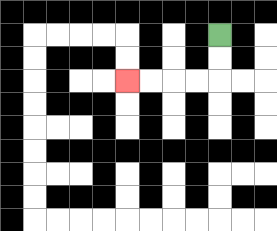{'start': '[9, 1]', 'end': '[5, 3]', 'path_directions': 'D,D,L,L,L,L', 'path_coordinates': '[[9, 1], [9, 2], [9, 3], [8, 3], [7, 3], [6, 3], [5, 3]]'}